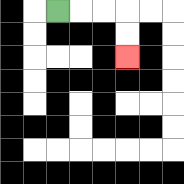{'start': '[2, 0]', 'end': '[5, 2]', 'path_directions': 'R,R,R,D,D', 'path_coordinates': '[[2, 0], [3, 0], [4, 0], [5, 0], [5, 1], [5, 2]]'}